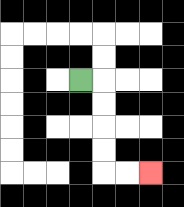{'start': '[3, 3]', 'end': '[6, 7]', 'path_directions': 'R,D,D,D,D,R,R', 'path_coordinates': '[[3, 3], [4, 3], [4, 4], [4, 5], [4, 6], [4, 7], [5, 7], [6, 7]]'}